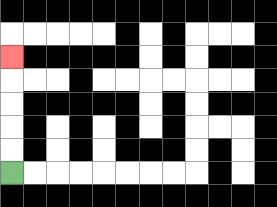{'start': '[0, 7]', 'end': '[0, 2]', 'path_directions': 'U,U,U,U,U', 'path_coordinates': '[[0, 7], [0, 6], [0, 5], [0, 4], [0, 3], [0, 2]]'}